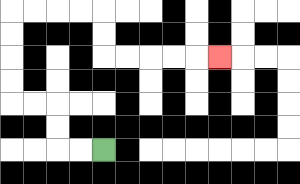{'start': '[4, 6]', 'end': '[9, 2]', 'path_directions': 'L,L,U,U,L,L,U,U,U,U,R,R,R,R,D,D,R,R,R,R,R', 'path_coordinates': '[[4, 6], [3, 6], [2, 6], [2, 5], [2, 4], [1, 4], [0, 4], [0, 3], [0, 2], [0, 1], [0, 0], [1, 0], [2, 0], [3, 0], [4, 0], [4, 1], [4, 2], [5, 2], [6, 2], [7, 2], [8, 2], [9, 2]]'}